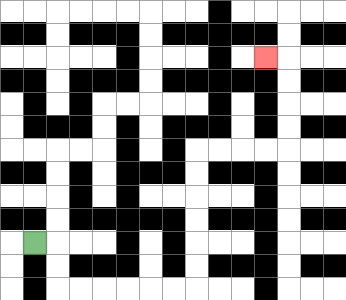{'start': '[1, 10]', 'end': '[11, 2]', 'path_directions': 'R,D,D,R,R,R,R,R,R,U,U,U,U,U,U,R,R,R,R,U,U,U,U,L', 'path_coordinates': '[[1, 10], [2, 10], [2, 11], [2, 12], [3, 12], [4, 12], [5, 12], [6, 12], [7, 12], [8, 12], [8, 11], [8, 10], [8, 9], [8, 8], [8, 7], [8, 6], [9, 6], [10, 6], [11, 6], [12, 6], [12, 5], [12, 4], [12, 3], [12, 2], [11, 2]]'}